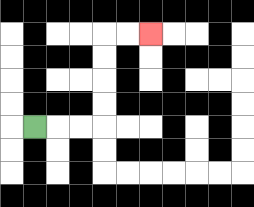{'start': '[1, 5]', 'end': '[6, 1]', 'path_directions': 'R,R,R,U,U,U,U,R,R', 'path_coordinates': '[[1, 5], [2, 5], [3, 5], [4, 5], [4, 4], [4, 3], [4, 2], [4, 1], [5, 1], [6, 1]]'}